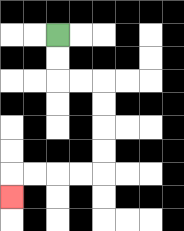{'start': '[2, 1]', 'end': '[0, 8]', 'path_directions': 'D,D,R,R,D,D,D,D,L,L,L,L,D', 'path_coordinates': '[[2, 1], [2, 2], [2, 3], [3, 3], [4, 3], [4, 4], [4, 5], [4, 6], [4, 7], [3, 7], [2, 7], [1, 7], [0, 7], [0, 8]]'}